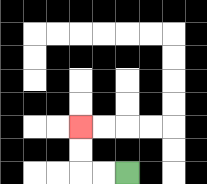{'start': '[5, 7]', 'end': '[3, 5]', 'path_directions': 'L,L,U,U', 'path_coordinates': '[[5, 7], [4, 7], [3, 7], [3, 6], [3, 5]]'}